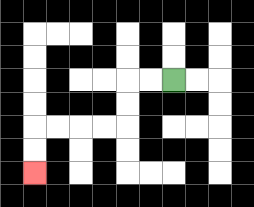{'start': '[7, 3]', 'end': '[1, 7]', 'path_directions': 'L,L,D,D,L,L,L,L,D,D', 'path_coordinates': '[[7, 3], [6, 3], [5, 3], [5, 4], [5, 5], [4, 5], [3, 5], [2, 5], [1, 5], [1, 6], [1, 7]]'}